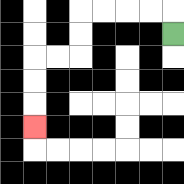{'start': '[7, 1]', 'end': '[1, 5]', 'path_directions': 'U,L,L,L,L,D,D,L,L,D,D,D', 'path_coordinates': '[[7, 1], [7, 0], [6, 0], [5, 0], [4, 0], [3, 0], [3, 1], [3, 2], [2, 2], [1, 2], [1, 3], [1, 4], [1, 5]]'}